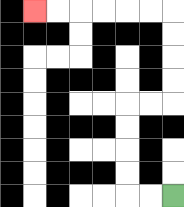{'start': '[7, 8]', 'end': '[1, 0]', 'path_directions': 'L,L,U,U,U,U,R,R,U,U,U,U,L,L,L,L,L,L', 'path_coordinates': '[[7, 8], [6, 8], [5, 8], [5, 7], [5, 6], [5, 5], [5, 4], [6, 4], [7, 4], [7, 3], [7, 2], [7, 1], [7, 0], [6, 0], [5, 0], [4, 0], [3, 0], [2, 0], [1, 0]]'}